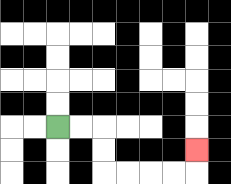{'start': '[2, 5]', 'end': '[8, 6]', 'path_directions': 'R,R,D,D,R,R,R,R,U', 'path_coordinates': '[[2, 5], [3, 5], [4, 5], [4, 6], [4, 7], [5, 7], [6, 7], [7, 7], [8, 7], [8, 6]]'}